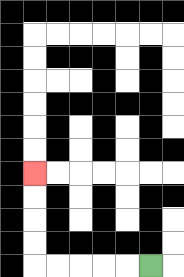{'start': '[6, 11]', 'end': '[1, 7]', 'path_directions': 'L,L,L,L,L,U,U,U,U', 'path_coordinates': '[[6, 11], [5, 11], [4, 11], [3, 11], [2, 11], [1, 11], [1, 10], [1, 9], [1, 8], [1, 7]]'}